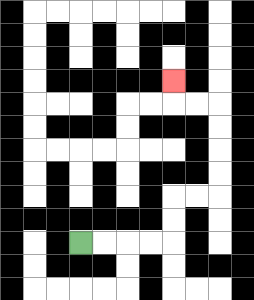{'start': '[3, 10]', 'end': '[7, 3]', 'path_directions': 'R,R,R,R,U,U,R,R,U,U,U,U,L,L,U', 'path_coordinates': '[[3, 10], [4, 10], [5, 10], [6, 10], [7, 10], [7, 9], [7, 8], [8, 8], [9, 8], [9, 7], [9, 6], [9, 5], [9, 4], [8, 4], [7, 4], [7, 3]]'}